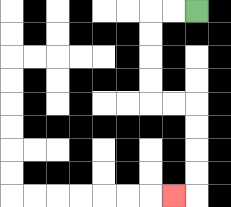{'start': '[8, 0]', 'end': '[7, 8]', 'path_directions': 'L,L,D,D,D,D,R,R,D,D,D,D,L', 'path_coordinates': '[[8, 0], [7, 0], [6, 0], [6, 1], [6, 2], [6, 3], [6, 4], [7, 4], [8, 4], [8, 5], [8, 6], [8, 7], [8, 8], [7, 8]]'}